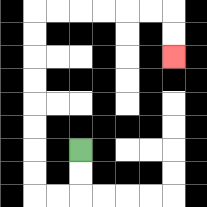{'start': '[3, 6]', 'end': '[7, 2]', 'path_directions': 'D,D,L,L,U,U,U,U,U,U,U,U,R,R,R,R,R,R,D,D', 'path_coordinates': '[[3, 6], [3, 7], [3, 8], [2, 8], [1, 8], [1, 7], [1, 6], [1, 5], [1, 4], [1, 3], [1, 2], [1, 1], [1, 0], [2, 0], [3, 0], [4, 0], [5, 0], [6, 0], [7, 0], [7, 1], [7, 2]]'}